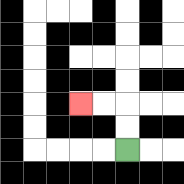{'start': '[5, 6]', 'end': '[3, 4]', 'path_directions': 'U,U,L,L', 'path_coordinates': '[[5, 6], [5, 5], [5, 4], [4, 4], [3, 4]]'}